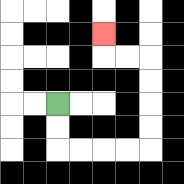{'start': '[2, 4]', 'end': '[4, 1]', 'path_directions': 'D,D,R,R,R,R,U,U,U,U,L,L,U', 'path_coordinates': '[[2, 4], [2, 5], [2, 6], [3, 6], [4, 6], [5, 6], [6, 6], [6, 5], [6, 4], [6, 3], [6, 2], [5, 2], [4, 2], [4, 1]]'}